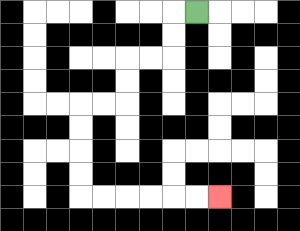{'start': '[8, 0]', 'end': '[9, 8]', 'path_directions': 'L,D,D,L,L,D,D,L,L,D,D,D,D,R,R,R,R,R,R', 'path_coordinates': '[[8, 0], [7, 0], [7, 1], [7, 2], [6, 2], [5, 2], [5, 3], [5, 4], [4, 4], [3, 4], [3, 5], [3, 6], [3, 7], [3, 8], [4, 8], [5, 8], [6, 8], [7, 8], [8, 8], [9, 8]]'}